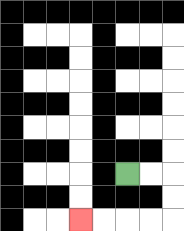{'start': '[5, 7]', 'end': '[3, 9]', 'path_directions': 'R,R,D,D,L,L,L,L', 'path_coordinates': '[[5, 7], [6, 7], [7, 7], [7, 8], [7, 9], [6, 9], [5, 9], [4, 9], [3, 9]]'}